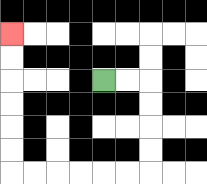{'start': '[4, 3]', 'end': '[0, 1]', 'path_directions': 'R,R,D,D,D,D,L,L,L,L,L,L,U,U,U,U,U,U', 'path_coordinates': '[[4, 3], [5, 3], [6, 3], [6, 4], [6, 5], [6, 6], [6, 7], [5, 7], [4, 7], [3, 7], [2, 7], [1, 7], [0, 7], [0, 6], [0, 5], [0, 4], [0, 3], [0, 2], [0, 1]]'}